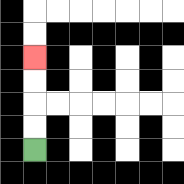{'start': '[1, 6]', 'end': '[1, 2]', 'path_directions': 'U,U,U,U', 'path_coordinates': '[[1, 6], [1, 5], [1, 4], [1, 3], [1, 2]]'}